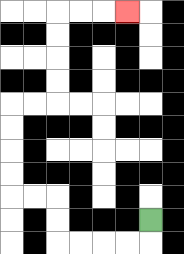{'start': '[6, 9]', 'end': '[5, 0]', 'path_directions': 'D,L,L,L,L,U,U,L,L,U,U,U,U,R,R,U,U,U,U,R,R,R', 'path_coordinates': '[[6, 9], [6, 10], [5, 10], [4, 10], [3, 10], [2, 10], [2, 9], [2, 8], [1, 8], [0, 8], [0, 7], [0, 6], [0, 5], [0, 4], [1, 4], [2, 4], [2, 3], [2, 2], [2, 1], [2, 0], [3, 0], [4, 0], [5, 0]]'}